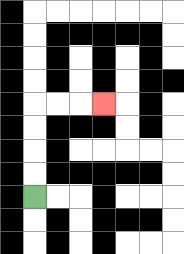{'start': '[1, 8]', 'end': '[4, 4]', 'path_directions': 'U,U,U,U,R,R,R', 'path_coordinates': '[[1, 8], [1, 7], [1, 6], [1, 5], [1, 4], [2, 4], [3, 4], [4, 4]]'}